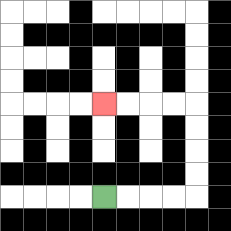{'start': '[4, 8]', 'end': '[4, 4]', 'path_directions': 'R,R,R,R,U,U,U,U,L,L,L,L', 'path_coordinates': '[[4, 8], [5, 8], [6, 8], [7, 8], [8, 8], [8, 7], [8, 6], [8, 5], [8, 4], [7, 4], [6, 4], [5, 4], [4, 4]]'}